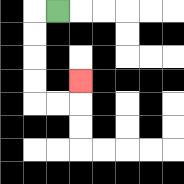{'start': '[2, 0]', 'end': '[3, 3]', 'path_directions': 'L,D,D,D,D,R,R,U', 'path_coordinates': '[[2, 0], [1, 0], [1, 1], [1, 2], [1, 3], [1, 4], [2, 4], [3, 4], [3, 3]]'}